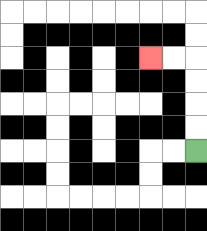{'start': '[8, 6]', 'end': '[6, 2]', 'path_directions': 'U,U,U,U,L,L', 'path_coordinates': '[[8, 6], [8, 5], [8, 4], [8, 3], [8, 2], [7, 2], [6, 2]]'}